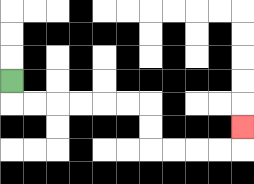{'start': '[0, 3]', 'end': '[10, 5]', 'path_directions': 'D,R,R,R,R,R,R,D,D,R,R,R,R,U', 'path_coordinates': '[[0, 3], [0, 4], [1, 4], [2, 4], [3, 4], [4, 4], [5, 4], [6, 4], [6, 5], [6, 6], [7, 6], [8, 6], [9, 6], [10, 6], [10, 5]]'}